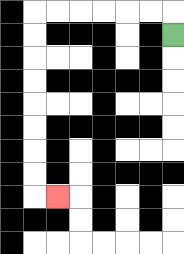{'start': '[7, 1]', 'end': '[2, 8]', 'path_directions': 'U,L,L,L,L,L,L,D,D,D,D,D,D,D,D,R', 'path_coordinates': '[[7, 1], [7, 0], [6, 0], [5, 0], [4, 0], [3, 0], [2, 0], [1, 0], [1, 1], [1, 2], [1, 3], [1, 4], [1, 5], [1, 6], [1, 7], [1, 8], [2, 8]]'}